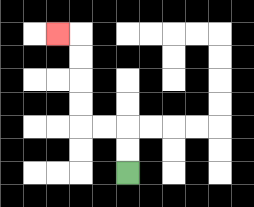{'start': '[5, 7]', 'end': '[2, 1]', 'path_directions': 'U,U,L,L,U,U,U,U,L', 'path_coordinates': '[[5, 7], [5, 6], [5, 5], [4, 5], [3, 5], [3, 4], [3, 3], [3, 2], [3, 1], [2, 1]]'}